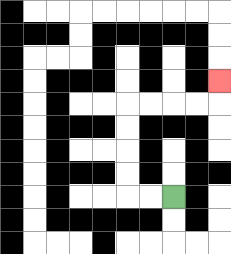{'start': '[7, 8]', 'end': '[9, 3]', 'path_directions': 'L,L,U,U,U,U,R,R,R,R,U', 'path_coordinates': '[[7, 8], [6, 8], [5, 8], [5, 7], [5, 6], [5, 5], [5, 4], [6, 4], [7, 4], [8, 4], [9, 4], [9, 3]]'}